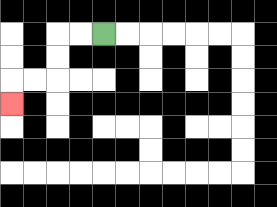{'start': '[4, 1]', 'end': '[0, 4]', 'path_directions': 'L,L,D,D,L,L,D', 'path_coordinates': '[[4, 1], [3, 1], [2, 1], [2, 2], [2, 3], [1, 3], [0, 3], [0, 4]]'}